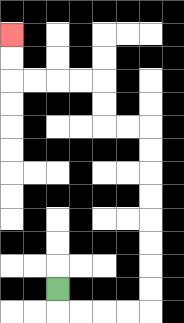{'start': '[2, 12]', 'end': '[0, 1]', 'path_directions': 'D,R,R,R,R,U,U,U,U,U,U,U,U,L,L,U,U,L,L,L,L,U,U', 'path_coordinates': '[[2, 12], [2, 13], [3, 13], [4, 13], [5, 13], [6, 13], [6, 12], [6, 11], [6, 10], [6, 9], [6, 8], [6, 7], [6, 6], [6, 5], [5, 5], [4, 5], [4, 4], [4, 3], [3, 3], [2, 3], [1, 3], [0, 3], [0, 2], [0, 1]]'}